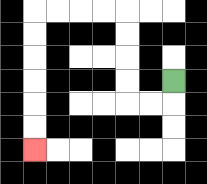{'start': '[7, 3]', 'end': '[1, 6]', 'path_directions': 'D,L,L,U,U,U,U,L,L,L,L,D,D,D,D,D,D', 'path_coordinates': '[[7, 3], [7, 4], [6, 4], [5, 4], [5, 3], [5, 2], [5, 1], [5, 0], [4, 0], [3, 0], [2, 0], [1, 0], [1, 1], [1, 2], [1, 3], [1, 4], [1, 5], [1, 6]]'}